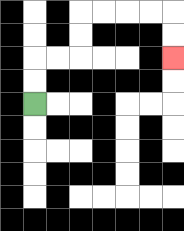{'start': '[1, 4]', 'end': '[7, 2]', 'path_directions': 'U,U,R,R,U,U,R,R,R,R,D,D', 'path_coordinates': '[[1, 4], [1, 3], [1, 2], [2, 2], [3, 2], [3, 1], [3, 0], [4, 0], [5, 0], [6, 0], [7, 0], [7, 1], [7, 2]]'}